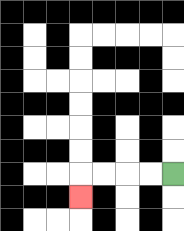{'start': '[7, 7]', 'end': '[3, 8]', 'path_directions': 'L,L,L,L,D', 'path_coordinates': '[[7, 7], [6, 7], [5, 7], [4, 7], [3, 7], [3, 8]]'}